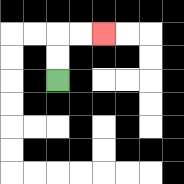{'start': '[2, 3]', 'end': '[4, 1]', 'path_directions': 'U,U,R,R', 'path_coordinates': '[[2, 3], [2, 2], [2, 1], [3, 1], [4, 1]]'}